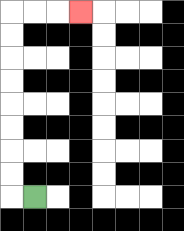{'start': '[1, 8]', 'end': '[3, 0]', 'path_directions': 'L,U,U,U,U,U,U,U,U,R,R,R', 'path_coordinates': '[[1, 8], [0, 8], [0, 7], [0, 6], [0, 5], [0, 4], [0, 3], [0, 2], [0, 1], [0, 0], [1, 0], [2, 0], [3, 0]]'}